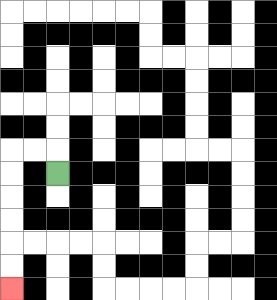{'start': '[2, 7]', 'end': '[0, 12]', 'path_directions': 'U,L,L,D,D,D,D,D,D', 'path_coordinates': '[[2, 7], [2, 6], [1, 6], [0, 6], [0, 7], [0, 8], [0, 9], [0, 10], [0, 11], [0, 12]]'}